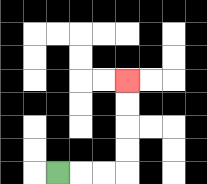{'start': '[2, 7]', 'end': '[5, 3]', 'path_directions': 'R,R,R,U,U,U,U', 'path_coordinates': '[[2, 7], [3, 7], [4, 7], [5, 7], [5, 6], [5, 5], [5, 4], [5, 3]]'}